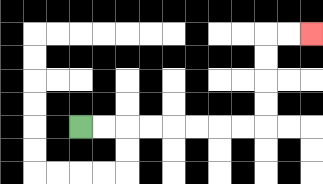{'start': '[3, 5]', 'end': '[13, 1]', 'path_directions': 'R,R,R,R,R,R,R,R,U,U,U,U,R,R', 'path_coordinates': '[[3, 5], [4, 5], [5, 5], [6, 5], [7, 5], [8, 5], [9, 5], [10, 5], [11, 5], [11, 4], [11, 3], [11, 2], [11, 1], [12, 1], [13, 1]]'}